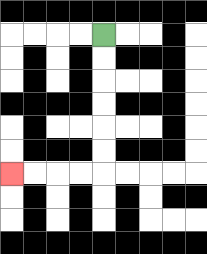{'start': '[4, 1]', 'end': '[0, 7]', 'path_directions': 'D,D,D,D,D,D,L,L,L,L', 'path_coordinates': '[[4, 1], [4, 2], [4, 3], [4, 4], [4, 5], [4, 6], [4, 7], [3, 7], [2, 7], [1, 7], [0, 7]]'}